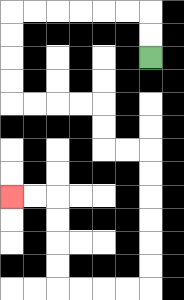{'start': '[6, 2]', 'end': '[0, 8]', 'path_directions': 'U,U,L,L,L,L,L,L,D,D,D,D,R,R,R,R,D,D,R,R,D,D,D,D,D,D,L,L,L,L,U,U,U,U,L,L', 'path_coordinates': '[[6, 2], [6, 1], [6, 0], [5, 0], [4, 0], [3, 0], [2, 0], [1, 0], [0, 0], [0, 1], [0, 2], [0, 3], [0, 4], [1, 4], [2, 4], [3, 4], [4, 4], [4, 5], [4, 6], [5, 6], [6, 6], [6, 7], [6, 8], [6, 9], [6, 10], [6, 11], [6, 12], [5, 12], [4, 12], [3, 12], [2, 12], [2, 11], [2, 10], [2, 9], [2, 8], [1, 8], [0, 8]]'}